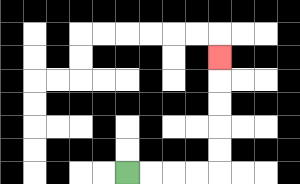{'start': '[5, 7]', 'end': '[9, 2]', 'path_directions': 'R,R,R,R,U,U,U,U,U', 'path_coordinates': '[[5, 7], [6, 7], [7, 7], [8, 7], [9, 7], [9, 6], [9, 5], [9, 4], [9, 3], [9, 2]]'}